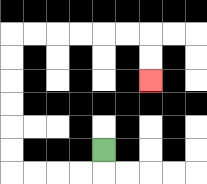{'start': '[4, 6]', 'end': '[6, 3]', 'path_directions': 'D,L,L,L,L,U,U,U,U,U,U,R,R,R,R,R,R,D,D', 'path_coordinates': '[[4, 6], [4, 7], [3, 7], [2, 7], [1, 7], [0, 7], [0, 6], [0, 5], [0, 4], [0, 3], [0, 2], [0, 1], [1, 1], [2, 1], [3, 1], [4, 1], [5, 1], [6, 1], [6, 2], [6, 3]]'}